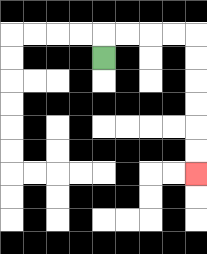{'start': '[4, 2]', 'end': '[8, 7]', 'path_directions': 'U,R,R,R,R,D,D,D,D,D,D', 'path_coordinates': '[[4, 2], [4, 1], [5, 1], [6, 1], [7, 1], [8, 1], [8, 2], [8, 3], [8, 4], [8, 5], [8, 6], [8, 7]]'}